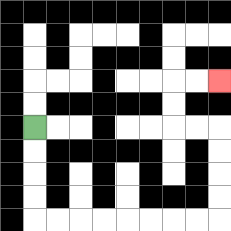{'start': '[1, 5]', 'end': '[9, 3]', 'path_directions': 'D,D,D,D,R,R,R,R,R,R,R,R,U,U,U,U,L,L,U,U,R,R', 'path_coordinates': '[[1, 5], [1, 6], [1, 7], [1, 8], [1, 9], [2, 9], [3, 9], [4, 9], [5, 9], [6, 9], [7, 9], [8, 9], [9, 9], [9, 8], [9, 7], [9, 6], [9, 5], [8, 5], [7, 5], [7, 4], [7, 3], [8, 3], [9, 3]]'}